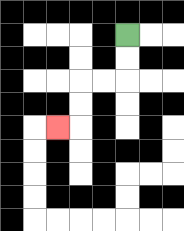{'start': '[5, 1]', 'end': '[2, 5]', 'path_directions': 'D,D,L,L,D,D,L', 'path_coordinates': '[[5, 1], [5, 2], [5, 3], [4, 3], [3, 3], [3, 4], [3, 5], [2, 5]]'}